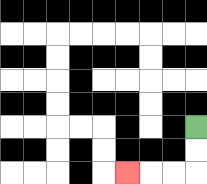{'start': '[8, 5]', 'end': '[5, 7]', 'path_directions': 'D,D,L,L,L', 'path_coordinates': '[[8, 5], [8, 6], [8, 7], [7, 7], [6, 7], [5, 7]]'}